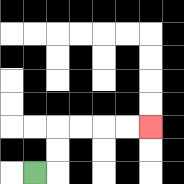{'start': '[1, 7]', 'end': '[6, 5]', 'path_directions': 'R,U,U,R,R,R,R', 'path_coordinates': '[[1, 7], [2, 7], [2, 6], [2, 5], [3, 5], [4, 5], [5, 5], [6, 5]]'}